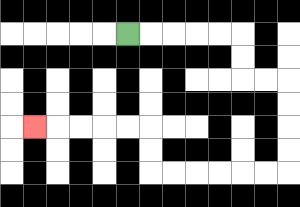{'start': '[5, 1]', 'end': '[1, 5]', 'path_directions': 'R,R,R,R,R,D,D,R,R,D,D,D,D,L,L,L,L,L,L,U,U,L,L,L,L,L', 'path_coordinates': '[[5, 1], [6, 1], [7, 1], [8, 1], [9, 1], [10, 1], [10, 2], [10, 3], [11, 3], [12, 3], [12, 4], [12, 5], [12, 6], [12, 7], [11, 7], [10, 7], [9, 7], [8, 7], [7, 7], [6, 7], [6, 6], [6, 5], [5, 5], [4, 5], [3, 5], [2, 5], [1, 5]]'}